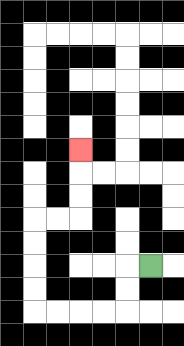{'start': '[6, 11]', 'end': '[3, 6]', 'path_directions': 'L,D,D,L,L,L,L,U,U,U,U,R,R,U,U,U', 'path_coordinates': '[[6, 11], [5, 11], [5, 12], [5, 13], [4, 13], [3, 13], [2, 13], [1, 13], [1, 12], [1, 11], [1, 10], [1, 9], [2, 9], [3, 9], [3, 8], [3, 7], [3, 6]]'}